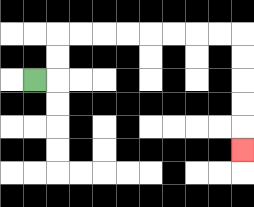{'start': '[1, 3]', 'end': '[10, 6]', 'path_directions': 'R,U,U,R,R,R,R,R,R,R,R,D,D,D,D,D', 'path_coordinates': '[[1, 3], [2, 3], [2, 2], [2, 1], [3, 1], [4, 1], [5, 1], [6, 1], [7, 1], [8, 1], [9, 1], [10, 1], [10, 2], [10, 3], [10, 4], [10, 5], [10, 6]]'}